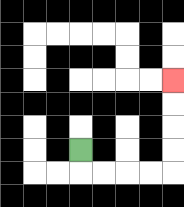{'start': '[3, 6]', 'end': '[7, 3]', 'path_directions': 'D,R,R,R,R,U,U,U,U', 'path_coordinates': '[[3, 6], [3, 7], [4, 7], [5, 7], [6, 7], [7, 7], [7, 6], [7, 5], [7, 4], [7, 3]]'}